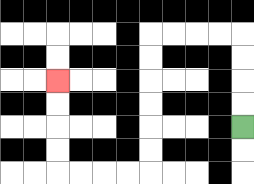{'start': '[10, 5]', 'end': '[2, 3]', 'path_directions': 'U,U,U,U,L,L,L,L,D,D,D,D,D,D,L,L,L,L,U,U,U,U', 'path_coordinates': '[[10, 5], [10, 4], [10, 3], [10, 2], [10, 1], [9, 1], [8, 1], [7, 1], [6, 1], [6, 2], [6, 3], [6, 4], [6, 5], [6, 6], [6, 7], [5, 7], [4, 7], [3, 7], [2, 7], [2, 6], [2, 5], [2, 4], [2, 3]]'}